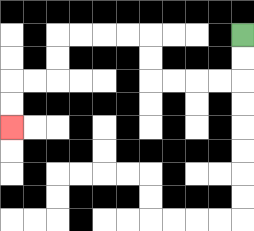{'start': '[10, 1]', 'end': '[0, 5]', 'path_directions': 'D,D,L,L,L,L,U,U,L,L,L,L,D,D,L,L,D,D', 'path_coordinates': '[[10, 1], [10, 2], [10, 3], [9, 3], [8, 3], [7, 3], [6, 3], [6, 2], [6, 1], [5, 1], [4, 1], [3, 1], [2, 1], [2, 2], [2, 3], [1, 3], [0, 3], [0, 4], [0, 5]]'}